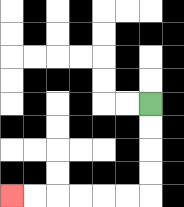{'start': '[6, 4]', 'end': '[0, 8]', 'path_directions': 'D,D,D,D,L,L,L,L,L,L', 'path_coordinates': '[[6, 4], [6, 5], [6, 6], [6, 7], [6, 8], [5, 8], [4, 8], [3, 8], [2, 8], [1, 8], [0, 8]]'}